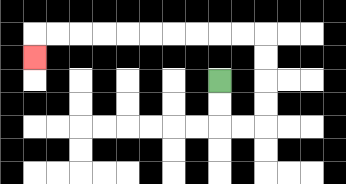{'start': '[9, 3]', 'end': '[1, 2]', 'path_directions': 'D,D,R,R,U,U,U,U,L,L,L,L,L,L,L,L,L,L,D', 'path_coordinates': '[[9, 3], [9, 4], [9, 5], [10, 5], [11, 5], [11, 4], [11, 3], [11, 2], [11, 1], [10, 1], [9, 1], [8, 1], [7, 1], [6, 1], [5, 1], [4, 1], [3, 1], [2, 1], [1, 1], [1, 2]]'}